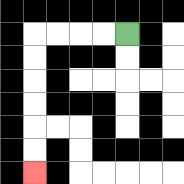{'start': '[5, 1]', 'end': '[1, 7]', 'path_directions': 'L,L,L,L,D,D,D,D,D,D', 'path_coordinates': '[[5, 1], [4, 1], [3, 1], [2, 1], [1, 1], [1, 2], [1, 3], [1, 4], [1, 5], [1, 6], [1, 7]]'}